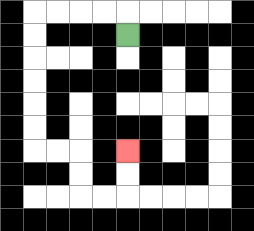{'start': '[5, 1]', 'end': '[5, 6]', 'path_directions': 'U,L,L,L,L,D,D,D,D,D,D,R,R,D,D,R,R,U,U', 'path_coordinates': '[[5, 1], [5, 0], [4, 0], [3, 0], [2, 0], [1, 0], [1, 1], [1, 2], [1, 3], [1, 4], [1, 5], [1, 6], [2, 6], [3, 6], [3, 7], [3, 8], [4, 8], [5, 8], [5, 7], [5, 6]]'}